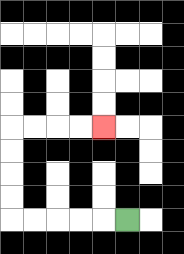{'start': '[5, 9]', 'end': '[4, 5]', 'path_directions': 'L,L,L,L,L,U,U,U,U,R,R,R,R', 'path_coordinates': '[[5, 9], [4, 9], [3, 9], [2, 9], [1, 9], [0, 9], [0, 8], [0, 7], [0, 6], [0, 5], [1, 5], [2, 5], [3, 5], [4, 5]]'}